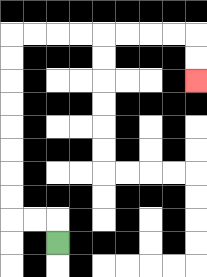{'start': '[2, 10]', 'end': '[8, 3]', 'path_directions': 'U,L,L,U,U,U,U,U,U,U,U,R,R,R,R,R,R,R,R,D,D', 'path_coordinates': '[[2, 10], [2, 9], [1, 9], [0, 9], [0, 8], [0, 7], [0, 6], [0, 5], [0, 4], [0, 3], [0, 2], [0, 1], [1, 1], [2, 1], [3, 1], [4, 1], [5, 1], [6, 1], [7, 1], [8, 1], [8, 2], [8, 3]]'}